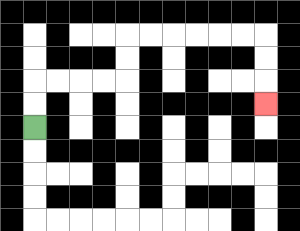{'start': '[1, 5]', 'end': '[11, 4]', 'path_directions': 'U,U,R,R,R,R,U,U,R,R,R,R,R,R,D,D,D', 'path_coordinates': '[[1, 5], [1, 4], [1, 3], [2, 3], [3, 3], [4, 3], [5, 3], [5, 2], [5, 1], [6, 1], [7, 1], [8, 1], [9, 1], [10, 1], [11, 1], [11, 2], [11, 3], [11, 4]]'}